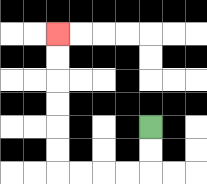{'start': '[6, 5]', 'end': '[2, 1]', 'path_directions': 'D,D,L,L,L,L,U,U,U,U,U,U', 'path_coordinates': '[[6, 5], [6, 6], [6, 7], [5, 7], [4, 7], [3, 7], [2, 7], [2, 6], [2, 5], [2, 4], [2, 3], [2, 2], [2, 1]]'}